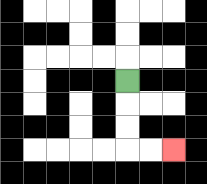{'start': '[5, 3]', 'end': '[7, 6]', 'path_directions': 'D,D,D,R,R', 'path_coordinates': '[[5, 3], [5, 4], [5, 5], [5, 6], [6, 6], [7, 6]]'}